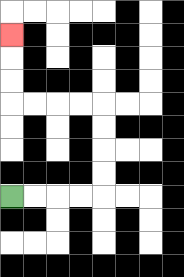{'start': '[0, 8]', 'end': '[0, 1]', 'path_directions': 'R,R,R,R,U,U,U,U,L,L,L,L,U,U,U', 'path_coordinates': '[[0, 8], [1, 8], [2, 8], [3, 8], [4, 8], [4, 7], [4, 6], [4, 5], [4, 4], [3, 4], [2, 4], [1, 4], [0, 4], [0, 3], [0, 2], [0, 1]]'}